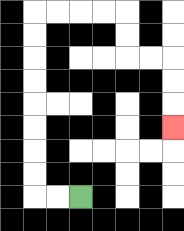{'start': '[3, 8]', 'end': '[7, 5]', 'path_directions': 'L,L,U,U,U,U,U,U,U,U,R,R,R,R,D,D,R,R,D,D,D', 'path_coordinates': '[[3, 8], [2, 8], [1, 8], [1, 7], [1, 6], [1, 5], [1, 4], [1, 3], [1, 2], [1, 1], [1, 0], [2, 0], [3, 0], [4, 0], [5, 0], [5, 1], [5, 2], [6, 2], [7, 2], [7, 3], [7, 4], [7, 5]]'}